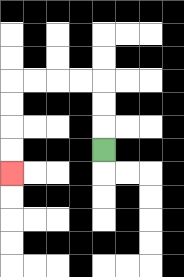{'start': '[4, 6]', 'end': '[0, 7]', 'path_directions': 'U,U,U,L,L,L,L,D,D,D,D', 'path_coordinates': '[[4, 6], [4, 5], [4, 4], [4, 3], [3, 3], [2, 3], [1, 3], [0, 3], [0, 4], [0, 5], [0, 6], [0, 7]]'}